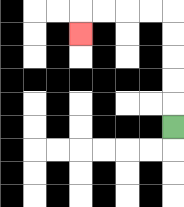{'start': '[7, 5]', 'end': '[3, 1]', 'path_directions': 'U,U,U,U,U,L,L,L,L,D', 'path_coordinates': '[[7, 5], [7, 4], [7, 3], [7, 2], [7, 1], [7, 0], [6, 0], [5, 0], [4, 0], [3, 0], [3, 1]]'}